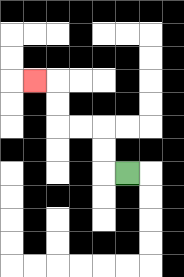{'start': '[5, 7]', 'end': '[1, 3]', 'path_directions': 'L,U,U,L,L,U,U,L', 'path_coordinates': '[[5, 7], [4, 7], [4, 6], [4, 5], [3, 5], [2, 5], [2, 4], [2, 3], [1, 3]]'}